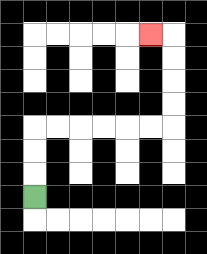{'start': '[1, 8]', 'end': '[6, 1]', 'path_directions': 'U,U,U,R,R,R,R,R,R,U,U,U,U,L', 'path_coordinates': '[[1, 8], [1, 7], [1, 6], [1, 5], [2, 5], [3, 5], [4, 5], [5, 5], [6, 5], [7, 5], [7, 4], [7, 3], [7, 2], [7, 1], [6, 1]]'}